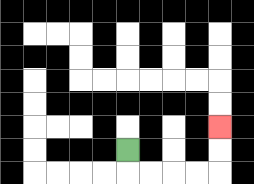{'start': '[5, 6]', 'end': '[9, 5]', 'path_directions': 'D,R,R,R,R,U,U', 'path_coordinates': '[[5, 6], [5, 7], [6, 7], [7, 7], [8, 7], [9, 7], [9, 6], [9, 5]]'}